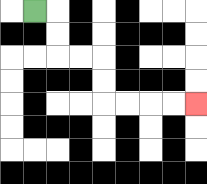{'start': '[1, 0]', 'end': '[8, 4]', 'path_directions': 'R,D,D,R,R,D,D,R,R,R,R', 'path_coordinates': '[[1, 0], [2, 0], [2, 1], [2, 2], [3, 2], [4, 2], [4, 3], [4, 4], [5, 4], [6, 4], [7, 4], [8, 4]]'}